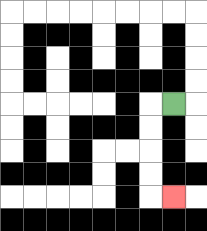{'start': '[7, 4]', 'end': '[7, 8]', 'path_directions': 'L,D,D,D,D,R', 'path_coordinates': '[[7, 4], [6, 4], [6, 5], [6, 6], [6, 7], [6, 8], [7, 8]]'}